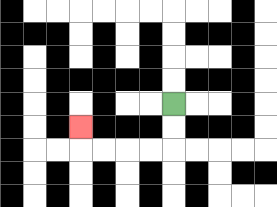{'start': '[7, 4]', 'end': '[3, 5]', 'path_directions': 'D,D,L,L,L,L,U', 'path_coordinates': '[[7, 4], [7, 5], [7, 6], [6, 6], [5, 6], [4, 6], [3, 6], [3, 5]]'}